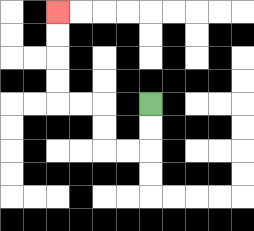{'start': '[6, 4]', 'end': '[2, 0]', 'path_directions': 'D,D,L,L,U,U,L,L,U,U,U,U', 'path_coordinates': '[[6, 4], [6, 5], [6, 6], [5, 6], [4, 6], [4, 5], [4, 4], [3, 4], [2, 4], [2, 3], [2, 2], [2, 1], [2, 0]]'}